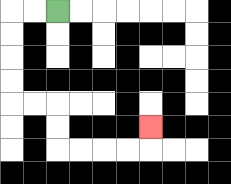{'start': '[2, 0]', 'end': '[6, 5]', 'path_directions': 'L,L,D,D,D,D,R,R,D,D,R,R,R,R,U', 'path_coordinates': '[[2, 0], [1, 0], [0, 0], [0, 1], [0, 2], [0, 3], [0, 4], [1, 4], [2, 4], [2, 5], [2, 6], [3, 6], [4, 6], [5, 6], [6, 6], [6, 5]]'}